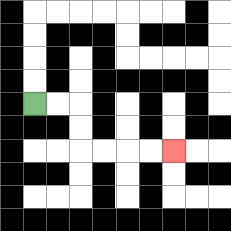{'start': '[1, 4]', 'end': '[7, 6]', 'path_directions': 'R,R,D,D,R,R,R,R', 'path_coordinates': '[[1, 4], [2, 4], [3, 4], [3, 5], [3, 6], [4, 6], [5, 6], [6, 6], [7, 6]]'}